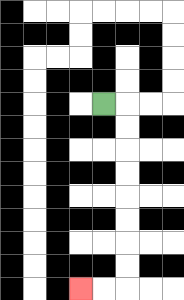{'start': '[4, 4]', 'end': '[3, 12]', 'path_directions': 'R,D,D,D,D,D,D,D,D,L,L', 'path_coordinates': '[[4, 4], [5, 4], [5, 5], [5, 6], [5, 7], [5, 8], [5, 9], [5, 10], [5, 11], [5, 12], [4, 12], [3, 12]]'}